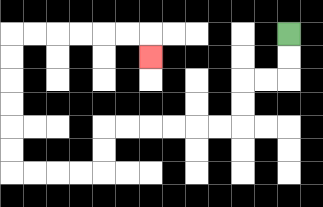{'start': '[12, 1]', 'end': '[6, 2]', 'path_directions': 'D,D,L,L,D,D,L,L,L,L,L,L,D,D,L,L,L,L,U,U,U,U,U,U,R,R,R,R,R,R,D', 'path_coordinates': '[[12, 1], [12, 2], [12, 3], [11, 3], [10, 3], [10, 4], [10, 5], [9, 5], [8, 5], [7, 5], [6, 5], [5, 5], [4, 5], [4, 6], [4, 7], [3, 7], [2, 7], [1, 7], [0, 7], [0, 6], [0, 5], [0, 4], [0, 3], [0, 2], [0, 1], [1, 1], [2, 1], [3, 1], [4, 1], [5, 1], [6, 1], [6, 2]]'}